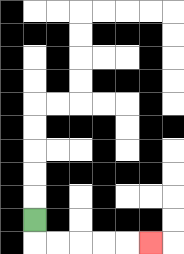{'start': '[1, 9]', 'end': '[6, 10]', 'path_directions': 'D,R,R,R,R,R', 'path_coordinates': '[[1, 9], [1, 10], [2, 10], [3, 10], [4, 10], [5, 10], [6, 10]]'}